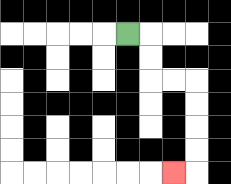{'start': '[5, 1]', 'end': '[7, 7]', 'path_directions': 'R,D,D,R,R,D,D,D,D,L', 'path_coordinates': '[[5, 1], [6, 1], [6, 2], [6, 3], [7, 3], [8, 3], [8, 4], [8, 5], [8, 6], [8, 7], [7, 7]]'}